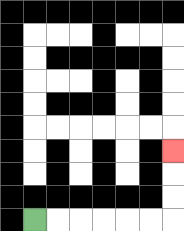{'start': '[1, 9]', 'end': '[7, 6]', 'path_directions': 'R,R,R,R,R,R,U,U,U', 'path_coordinates': '[[1, 9], [2, 9], [3, 9], [4, 9], [5, 9], [6, 9], [7, 9], [7, 8], [7, 7], [7, 6]]'}